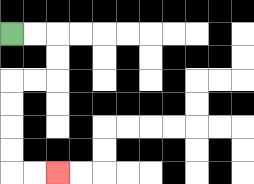{'start': '[0, 1]', 'end': '[2, 7]', 'path_directions': 'R,R,D,D,L,L,D,D,D,D,R,R', 'path_coordinates': '[[0, 1], [1, 1], [2, 1], [2, 2], [2, 3], [1, 3], [0, 3], [0, 4], [0, 5], [0, 6], [0, 7], [1, 7], [2, 7]]'}